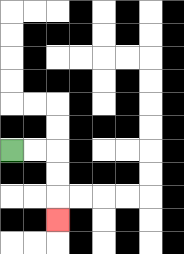{'start': '[0, 6]', 'end': '[2, 9]', 'path_directions': 'R,R,D,D,D', 'path_coordinates': '[[0, 6], [1, 6], [2, 6], [2, 7], [2, 8], [2, 9]]'}